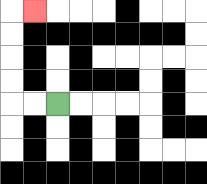{'start': '[2, 4]', 'end': '[1, 0]', 'path_directions': 'L,L,U,U,U,U,R', 'path_coordinates': '[[2, 4], [1, 4], [0, 4], [0, 3], [0, 2], [0, 1], [0, 0], [1, 0]]'}